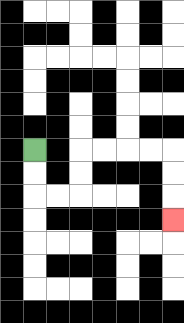{'start': '[1, 6]', 'end': '[7, 9]', 'path_directions': 'D,D,R,R,U,U,R,R,R,R,D,D,D', 'path_coordinates': '[[1, 6], [1, 7], [1, 8], [2, 8], [3, 8], [3, 7], [3, 6], [4, 6], [5, 6], [6, 6], [7, 6], [7, 7], [7, 8], [7, 9]]'}